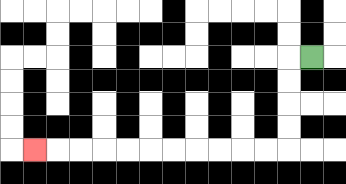{'start': '[13, 2]', 'end': '[1, 6]', 'path_directions': 'L,D,D,D,D,L,L,L,L,L,L,L,L,L,L,L', 'path_coordinates': '[[13, 2], [12, 2], [12, 3], [12, 4], [12, 5], [12, 6], [11, 6], [10, 6], [9, 6], [8, 6], [7, 6], [6, 6], [5, 6], [4, 6], [3, 6], [2, 6], [1, 6]]'}